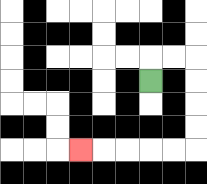{'start': '[6, 3]', 'end': '[3, 6]', 'path_directions': 'U,R,R,D,D,D,D,L,L,L,L,L', 'path_coordinates': '[[6, 3], [6, 2], [7, 2], [8, 2], [8, 3], [8, 4], [8, 5], [8, 6], [7, 6], [6, 6], [5, 6], [4, 6], [3, 6]]'}